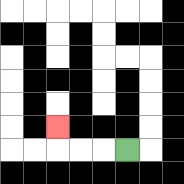{'start': '[5, 6]', 'end': '[2, 5]', 'path_directions': 'L,L,L,U', 'path_coordinates': '[[5, 6], [4, 6], [3, 6], [2, 6], [2, 5]]'}